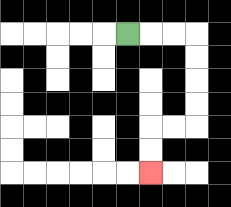{'start': '[5, 1]', 'end': '[6, 7]', 'path_directions': 'R,R,R,D,D,D,D,L,L,D,D', 'path_coordinates': '[[5, 1], [6, 1], [7, 1], [8, 1], [8, 2], [8, 3], [8, 4], [8, 5], [7, 5], [6, 5], [6, 6], [6, 7]]'}